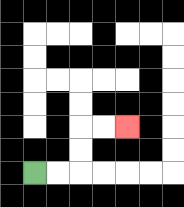{'start': '[1, 7]', 'end': '[5, 5]', 'path_directions': 'R,R,U,U,R,R', 'path_coordinates': '[[1, 7], [2, 7], [3, 7], [3, 6], [3, 5], [4, 5], [5, 5]]'}